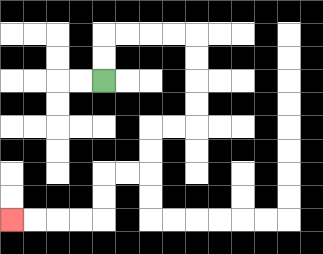{'start': '[4, 3]', 'end': '[0, 9]', 'path_directions': 'U,U,R,R,R,R,D,D,D,D,L,L,D,D,L,L,D,D,L,L,L,L', 'path_coordinates': '[[4, 3], [4, 2], [4, 1], [5, 1], [6, 1], [7, 1], [8, 1], [8, 2], [8, 3], [8, 4], [8, 5], [7, 5], [6, 5], [6, 6], [6, 7], [5, 7], [4, 7], [4, 8], [4, 9], [3, 9], [2, 9], [1, 9], [0, 9]]'}